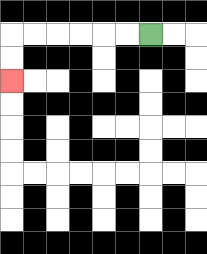{'start': '[6, 1]', 'end': '[0, 3]', 'path_directions': 'L,L,L,L,L,L,D,D', 'path_coordinates': '[[6, 1], [5, 1], [4, 1], [3, 1], [2, 1], [1, 1], [0, 1], [0, 2], [0, 3]]'}